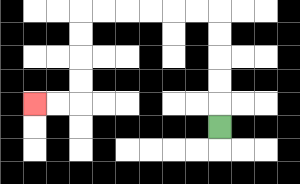{'start': '[9, 5]', 'end': '[1, 4]', 'path_directions': 'U,U,U,U,U,L,L,L,L,L,L,D,D,D,D,L,L', 'path_coordinates': '[[9, 5], [9, 4], [9, 3], [9, 2], [9, 1], [9, 0], [8, 0], [7, 0], [6, 0], [5, 0], [4, 0], [3, 0], [3, 1], [3, 2], [3, 3], [3, 4], [2, 4], [1, 4]]'}